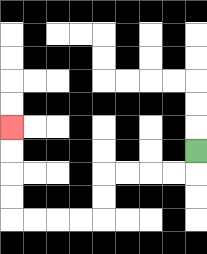{'start': '[8, 6]', 'end': '[0, 5]', 'path_directions': 'D,L,L,L,L,D,D,L,L,L,L,U,U,U,U', 'path_coordinates': '[[8, 6], [8, 7], [7, 7], [6, 7], [5, 7], [4, 7], [4, 8], [4, 9], [3, 9], [2, 9], [1, 9], [0, 9], [0, 8], [0, 7], [0, 6], [0, 5]]'}